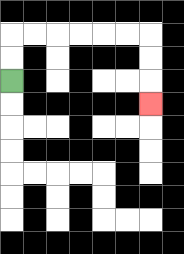{'start': '[0, 3]', 'end': '[6, 4]', 'path_directions': 'U,U,R,R,R,R,R,R,D,D,D', 'path_coordinates': '[[0, 3], [0, 2], [0, 1], [1, 1], [2, 1], [3, 1], [4, 1], [5, 1], [6, 1], [6, 2], [6, 3], [6, 4]]'}